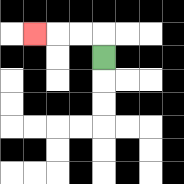{'start': '[4, 2]', 'end': '[1, 1]', 'path_directions': 'U,L,L,L', 'path_coordinates': '[[4, 2], [4, 1], [3, 1], [2, 1], [1, 1]]'}